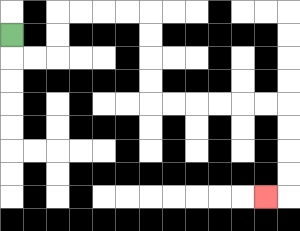{'start': '[0, 1]', 'end': '[11, 8]', 'path_directions': 'D,R,R,U,U,R,R,R,R,D,D,D,D,R,R,R,R,R,R,D,D,D,D,L', 'path_coordinates': '[[0, 1], [0, 2], [1, 2], [2, 2], [2, 1], [2, 0], [3, 0], [4, 0], [5, 0], [6, 0], [6, 1], [6, 2], [6, 3], [6, 4], [7, 4], [8, 4], [9, 4], [10, 4], [11, 4], [12, 4], [12, 5], [12, 6], [12, 7], [12, 8], [11, 8]]'}